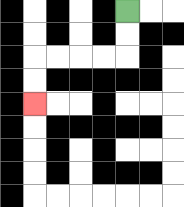{'start': '[5, 0]', 'end': '[1, 4]', 'path_directions': 'D,D,L,L,L,L,D,D', 'path_coordinates': '[[5, 0], [5, 1], [5, 2], [4, 2], [3, 2], [2, 2], [1, 2], [1, 3], [1, 4]]'}